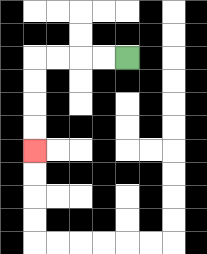{'start': '[5, 2]', 'end': '[1, 6]', 'path_directions': 'L,L,L,L,D,D,D,D', 'path_coordinates': '[[5, 2], [4, 2], [3, 2], [2, 2], [1, 2], [1, 3], [1, 4], [1, 5], [1, 6]]'}